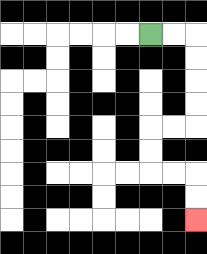{'start': '[6, 1]', 'end': '[8, 9]', 'path_directions': 'R,R,D,D,D,D,L,L,D,D,R,R,D,D', 'path_coordinates': '[[6, 1], [7, 1], [8, 1], [8, 2], [8, 3], [8, 4], [8, 5], [7, 5], [6, 5], [6, 6], [6, 7], [7, 7], [8, 7], [8, 8], [8, 9]]'}